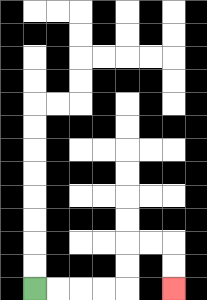{'start': '[1, 12]', 'end': '[7, 12]', 'path_directions': 'R,R,R,R,U,U,R,R,D,D', 'path_coordinates': '[[1, 12], [2, 12], [3, 12], [4, 12], [5, 12], [5, 11], [5, 10], [6, 10], [7, 10], [7, 11], [7, 12]]'}